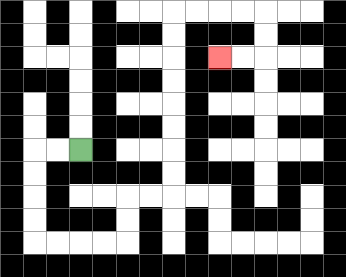{'start': '[3, 6]', 'end': '[9, 2]', 'path_directions': 'L,L,D,D,D,D,R,R,R,R,U,U,R,R,U,U,U,U,U,U,U,U,R,R,R,R,D,D,L,L', 'path_coordinates': '[[3, 6], [2, 6], [1, 6], [1, 7], [1, 8], [1, 9], [1, 10], [2, 10], [3, 10], [4, 10], [5, 10], [5, 9], [5, 8], [6, 8], [7, 8], [7, 7], [7, 6], [7, 5], [7, 4], [7, 3], [7, 2], [7, 1], [7, 0], [8, 0], [9, 0], [10, 0], [11, 0], [11, 1], [11, 2], [10, 2], [9, 2]]'}